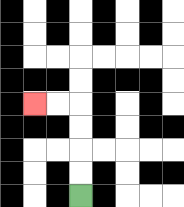{'start': '[3, 8]', 'end': '[1, 4]', 'path_directions': 'U,U,U,U,L,L', 'path_coordinates': '[[3, 8], [3, 7], [3, 6], [3, 5], [3, 4], [2, 4], [1, 4]]'}